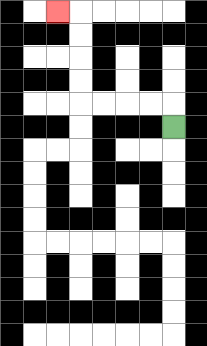{'start': '[7, 5]', 'end': '[2, 0]', 'path_directions': 'U,L,L,L,L,U,U,U,U,L', 'path_coordinates': '[[7, 5], [7, 4], [6, 4], [5, 4], [4, 4], [3, 4], [3, 3], [3, 2], [3, 1], [3, 0], [2, 0]]'}